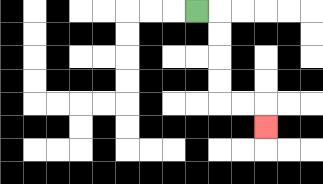{'start': '[8, 0]', 'end': '[11, 5]', 'path_directions': 'R,D,D,D,D,R,R,D', 'path_coordinates': '[[8, 0], [9, 0], [9, 1], [9, 2], [9, 3], [9, 4], [10, 4], [11, 4], [11, 5]]'}